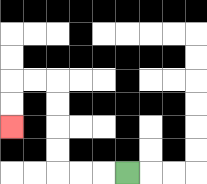{'start': '[5, 7]', 'end': '[0, 5]', 'path_directions': 'L,L,L,U,U,U,U,L,L,D,D', 'path_coordinates': '[[5, 7], [4, 7], [3, 7], [2, 7], [2, 6], [2, 5], [2, 4], [2, 3], [1, 3], [0, 3], [0, 4], [0, 5]]'}